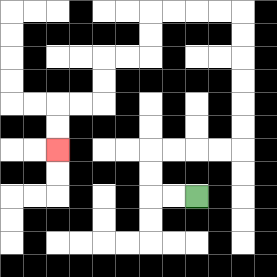{'start': '[8, 8]', 'end': '[2, 6]', 'path_directions': 'L,L,U,U,R,R,R,R,U,U,U,U,U,U,L,L,L,L,D,D,L,L,D,D,L,L,D,D', 'path_coordinates': '[[8, 8], [7, 8], [6, 8], [6, 7], [6, 6], [7, 6], [8, 6], [9, 6], [10, 6], [10, 5], [10, 4], [10, 3], [10, 2], [10, 1], [10, 0], [9, 0], [8, 0], [7, 0], [6, 0], [6, 1], [6, 2], [5, 2], [4, 2], [4, 3], [4, 4], [3, 4], [2, 4], [2, 5], [2, 6]]'}